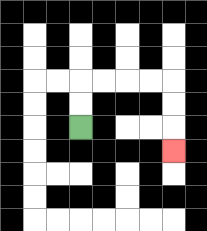{'start': '[3, 5]', 'end': '[7, 6]', 'path_directions': 'U,U,R,R,R,R,D,D,D', 'path_coordinates': '[[3, 5], [3, 4], [3, 3], [4, 3], [5, 3], [6, 3], [7, 3], [7, 4], [7, 5], [7, 6]]'}